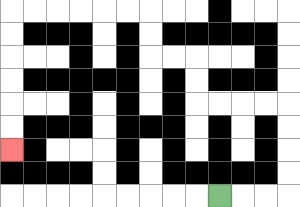{'start': '[9, 8]', 'end': '[0, 6]', 'path_directions': 'R,R,R,U,U,U,U,L,L,L,L,U,U,L,L,U,U,L,L,L,L,L,L,D,D,D,D,D,D', 'path_coordinates': '[[9, 8], [10, 8], [11, 8], [12, 8], [12, 7], [12, 6], [12, 5], [12, 4], [11, 4], [10, 4], [9, 4], [8, 4], [8, 3], [8, 2], [7, 2], [6, 2], [6, 1], [6, 0], [5, 0], [4, 0], [3, 0], [2, 0], [1, 0], [0, 0], [0, 1], [0, 2], [0, 3], [0, 4], [0, 5], [0, 6]]'}